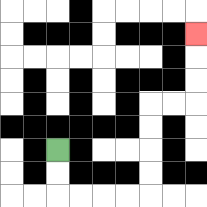{'start': '[2, 6]', 'end': '[8, 1]', 'path_directions': 'D,D,R,R,R,R,U,U,U,U,R,R,U,U,U', 'path_coordinates': '[[2, 6], [2, 7], [2, 8], [3, 8], [4, 8], [5, 8], [6, 8], [6, 7], [6, 6], [6, 5], [6, 4], [7, 4], [8, 4], [8, 3], [8, 2], [8, 1]]'}